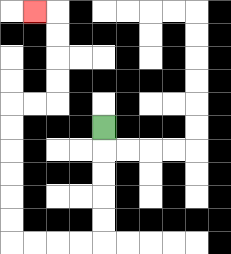{'start': '[4, 5]', 'end': '[1, 0]', 'path_directions': 'D,D,D,D,D,L,L,L,L,U,U,U,U,U,U,R,R,U,U,U,U,L', 'path_coordinates': '[[4, 5], [4, 6], [4, 7], [4, 8], [4, 9], [4, 10], [3, 10], [2, 10], [1, 10], [0, 10], [0, 9], [0, 8], [0, 7], [0, 6], [0, 5], [0, 4], [1, 4], [2, 4], [2, 3], [2, 2], [2, 1], [2, 0], [1, 0]]'}